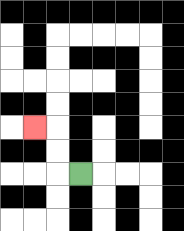{'start': '[3, 7]', 'end': '[1, 5]', 'path_directions': 'L,U,U,L', 'path_coordinates': '[[3, 7], [2, 7], [2, 6], [2, 5], [1, 5]]'}